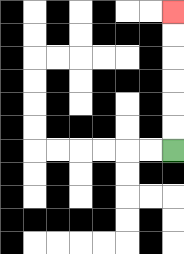{'start': '[7, 6]', 'end': '[7, 0]', 'path_directions': 'U,U,U,U,U,U', 'path_coordinates': '[[7, 6], [7, 5], [7, 4], [7, 3], [7, 2], [7, 1], [7, 0]]'}